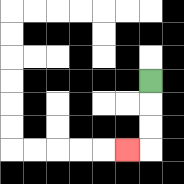{'start': '[6, 3]', 'end': '[5, 6]', 'path_directions': 'D,D,D,L', 'path_coordinates': '[[6, 3], [6, 4], [6, 5], [6, 6], [5, 6]]'}